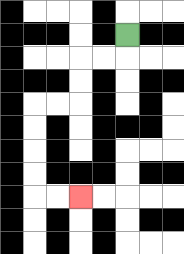{'start': '[5, 1]', 'end': '[3, 8]', 'path_directions': 'D,L,L,D,D,L,L,D,D,D,D,R,R', 'path_coordinates': '[[5, 1], [5, 2], [4, 2], [3, 2], [3, 3], [3, 4], [2, 4], [1, 4], [1, 5], [1, 6], [1, 7], [1, 8], [2, 8], [3, 8]]'}